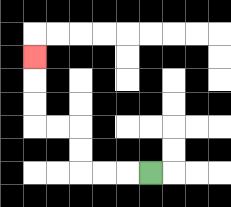{'start': '[6, 7]', 'end': '[1, 2]', 'path_directions': 'L,L,L,U,U,L,L,U,U,U', 'path_coordinates': '[[6, 7], [5, 7], [4, 7], [3, 7], [3, 6], [3, 5], [2, 5], [1, 5], [1, 4], [1, 3], [1, 2]]'}